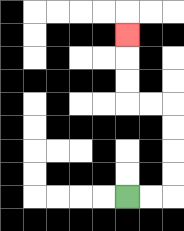{'start': '[5, 8]', 'end': '[5, 1]', 'path_directions': 'R,R,U,U,U,U,L,L,U,U,U', 'path_coordinates': '[[5, 8], [6, 8], [7, 8], [7, 7], [7, 6], [7, 5], [7, 4], [6, 4], [5, 4], [5, 3], [5, 2], [5, 1]]'}